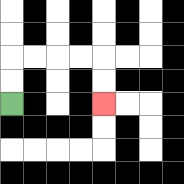{'start': '[0, 4]', 'end': '[4, 4]', 'path_directions': 'U,U,R,R,R,R,D,D', 'path_coordinates': '[[0, 4], [0, 3], [0, 2], [1, 2], [2, 2], [3, 2], [4, 2], [4, 3], [4, 4]]'}